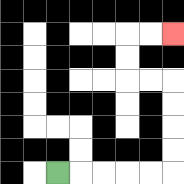{'start': '[2, 7]', 'end': '[7, 1]', 'path_directions': 'R,R,R,R,R,U,U,U,U,L,L,U,U,R,R', 'path_coordinates': '[[2, 7], [3, 7], [4, 7], [5, 7], [6, 7], [7, 7], [7, 6], [7, 5], [7, 4], [7, 3], [6, 3], [5, 3], [5, 2], [5, 1], [6, 1], [7, 1]]'}